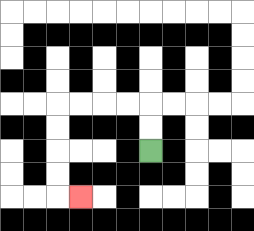{'start': '[6, 6]', 'end': '[3, 8]', 'path_directions': 'U,U,L,L,L,L,D,D,D,D,R', 'path_coordinates': '[[6, 6], [6, 5], [6, 4], [5, 4], [4, 4], [3, 4], [2, 4], [2, 5], [2, 6], [2, 7], [2, 8], [3, 8]]'}